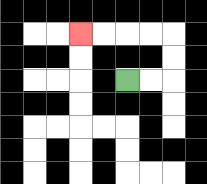{'start': '[5, 3]', 'end': '[3, 1]', 'path_directions': 'R,R,U,U,L,L,L,L', 'path_coordinates': '[[5, 3], [6, 3], [7, 3], [7, 2], [7, 1], [6, 1], [5, 1], [4, 1], [3, 1]]'}